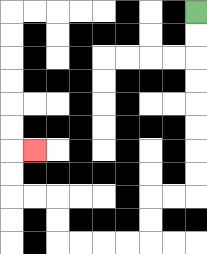{'start': '[8, 0]', 'end': '[1, 6]', 'path_directions': 'D,D,D,D,D,D,D,D,L,L,D,D,L,L,L,L,U,U,L,L,U,U,R', 'path_coordinates': '[[8, 0], [8, 1], [8, 2], [8, 3], [8, 4], [8, 5], [8, 6], [8, 7], [8, 8], [7, 8], [6, 8], [6, 9], [6, 10], [5, 10], [4, 10], [3, 10], [2, 10], [2, 9], [2, 8], [1, 8], [0, 8], [0, 7], [0, 6], [1, 6]]'}